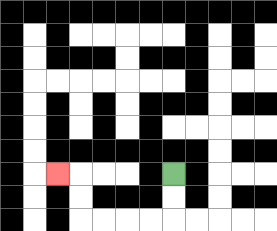{'start': '[7, 7]', 'end': '[2, 7]', 'path_directions': 'D,D,L,L,L,L,U,U,L', 'path_coordinates': '[[7, 7], [7, 8], [7, 9], [6, 9], [5, 9], [4, 9], [3, 9], [3, 8], [3, 7], [2, 7]]'}